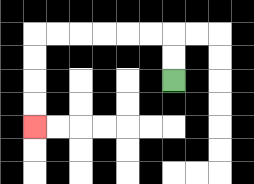{'start': '[7, 3]', 'end': '[1, 5]', 'path_directions': 'U,U,L,L,L,L,L,L,D,D,D,D', 'path_coordinates': '[[7, 3], [7, 2], [7, 1], [6, 1], [5, 1], [4, 1], [3, 1], [2, 1], [1, 1], [1, 2], [1, 3], [1, 4], [1, 5]]'}